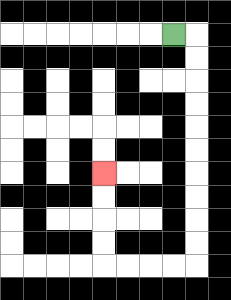{'start': '[7, 1]', 'end': '[4, 7]', 'path_directions': 'R,D,D,D,D,D,D,D,D,D,D,L,L,L,L,U,U,U,U', 'path_coordinates': '[[7, 1], [8, 1], [8, 2], [8, 3], [8, 4], [8, 5], [8, 6], [8, 7], [8, 8], [8, 9], [8, 10], [8, 11], [7, 11], [6, 11], [5, 11], [4, 11], [4, 10], [4, 9], [4, 8], [4, 7]]'}